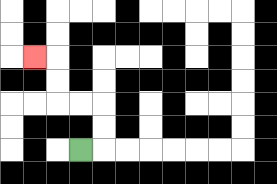{'start': '[3, 6]', 'end': '[1, 2]', 'path_directions': 'R,U,U,L,L,U,U,L', 'path_coordinates': '[[3, 6], [4, 6], [4, 5], [4, 4], [3, 4], [2, 4], [2, 3], [2, 2], [1, 2]]'}